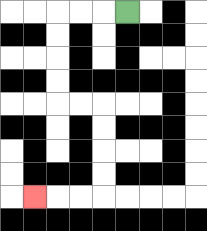{'start': '[5, 0]', 'end': '[1, 8]', 'path_directions': 'L,L,L,D,D,D,D,R,R,D,D,D,D,L,L,L', 'path_coordinates': '[[5, 0], [4, 0], [3, 0], [2, 0], [2, 1], [2, 2], [2, 3], [2, 4], [3, 4], [4, 4], [4, 5], [4, 6], [4, 7], [4, 8], [3, 8], [2, 8], [1, 8]]'}